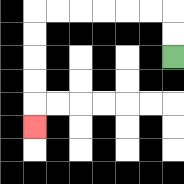{'start': '[7, 2]', 'end': '[1, 5]', 'path_directions': 'U,U,L,L,L,L,L,L,D,D,D,D,D', 'path_coordinates': '[[7, 2], [7, 1], [7, 0], [6, 0], [5, 0], [4, 0], [3, 0], [2, 0], [1, 0], [1, 1], [1, 2], [1, 3], [1, 4], [1, 5]]'}